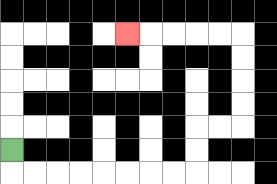{'start': '[0, 6]', 'end': '[5, 1]', 'path_directions': 'D,R,R,R,R,R,R,R,R,U,U,R,R,U,U,U,U,L,L,L,L,L', 'path_coordinates': '[[0, 6], [0, 7], [1, 7], [2, 7], [3, 7], [4, 7], [5, 7], [6, 7], [7, 7], [8, 7], [8, 6], [8, 5], [9, 5], [10, 5], [10, 4], [10, 3], [10, 2], [10, 1], [9, 1], [8, 1], [7, 1], [6, 1], [5, 1]]'}